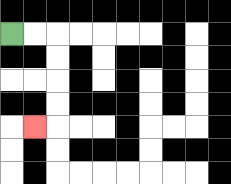{'start': '[0, 1]', 'end': '[1, 5]', 'path_directions': 'R,R,D,D,D,D,L', 'path_coordinates': '[[0, 1], [1, 1], [2, 1], [2, 2], [2, 3], [2, 4], [2, 5], [1, 5]]'}